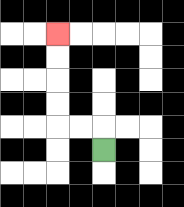{'start': '[4, 6]', 'end': '[2, 1]', 'path_directions': 'U,L,L,U,U,U,U', 'path_coordinates': '[[4, 6], [4, 5], [3, 5], [2, 5], [2, 4], [2, 3], [2, 2], [2, 1]]'}